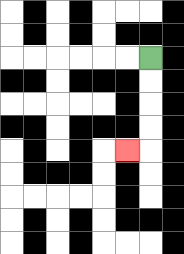{'start': '[6, 2]', 'end': '[5, 6]', 'path_directions': 'D,D,D,D,L', 'path_coordinates': '[[6, 2], [6, 3], [6, 4], [6, 5], [6, 6], [5, 6]]'}